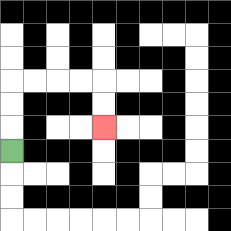{'start': '[0, 6]', 'end': '[4, 5]', 'path_directions': 'U,U,U,R,R,R,R,D,D', 'path_coordinates': '[[0, 6], [0, 5], [0, 4], [0, 3], [1, 3], [2, 3], [3, 3], [4, 3], [4, 4], [4, 5]]'}